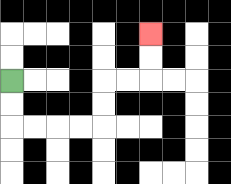{'start': '[0, 3]', 'end': '[6, 1]', 'path_directions': 'D,D,R,R,R,R,U,U,R,R,U,U', 'path_coordinates': '[[0, 3], [0, 4], [0, 5], [1, 5], [2, 5], [3, 5], [4, 5], [4, 4], [4, 3], [5, 3], [6, 3], [6, 2], [6, 1]]'}